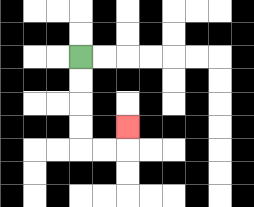{'start': '[3, 2]', 'end': '[5, 5]', 'path_directions': 'D,D,D,D,R,R,U', 'path_coordinates': '[[3, 2], [3, 3], [3, 4], [3, 5], [3, 6], [4, 6], [5, 6], [5, 5]]'}